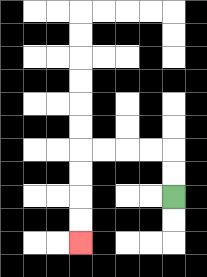{'start': '[7, 8]', 'end': '[3, 10]', 'path_directions': 'U,U,L,L,L,L,D,D,D,D', 'path_coordinates': '[[7, 8], [7, 7], [7, 6], [6, 6], [5, 6], [4, 6], [3, 6], [3, 7], [3, 8], [3, 9], [3, 10]]'}